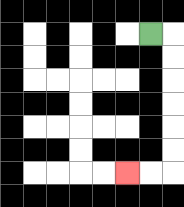{'start': '[6, 1]', 'end': '[5, 7]', 'path_directions': 'R,D,D,D,D,D,D,L,L', 'path_coordinates': '[[6, 1], [7, 1], [7, 2], [7, 3], [7, 4], [7, 5], [7, 6], [7, 7], [6, 7], [5, 7]]'}